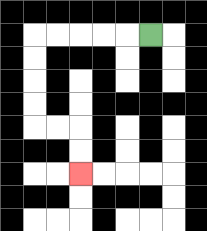{'start': '[6, 1]', 'end': '[3, 7]', 'path_directions': 'L,L,L,L,L,D,D,D,D,R,R,D,D', 'path_coordinates': '[[6, 1], [5, 1], [4, 1], [3, 1], [2, 1], [1, 1], [1, 2], [1, 3], [1, 4], [1, 5], [2, 5], [3, 5], [3, 6], [3, 7]]'}